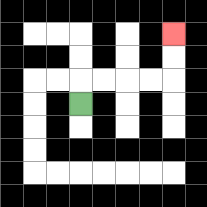{'start': '[3, 4]', 'end': '[7, 1]', 'path_directions': 'U,R,R,R,R,U,U', 'path_coordinates': '[[3, 4], [3, 3], [4, 3], [5, 3], [6, 3], [7, 3], [7, 2], [7, 1]]'}